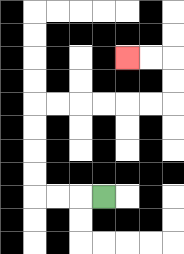{'start': '[4, 8]', 'end': '[5, 2]', 'path_directions': 'L,L,L,U,U,U,U,R,R,R,R,R,R,U,U,L,L', 'path_coordinates': '[[4, 8], [3, 8], [2, 8], [1, 8], [1, 7], [1, 6], [1, 5], [1, 4], [2, 4], [3, 4], [4, 4], [5, 4], [6, 4], [7, 4], [7, 3], [7, 2], [6, 2], [5, 2]]'}